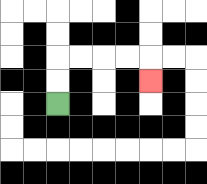{'start': '[2, 4]', 'end': '[6, 3]', 'path_directions': 'U,U,R,R,R,R,D', 'path_coordinates': '[[2, 4], [2, 3], [2, 2], [3, 2], [4, 2], [5, 2], [6, 2], [6, 3]]'}